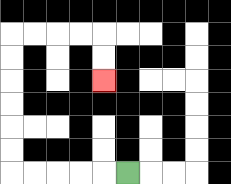{'start': '[5, 7]', 'end': '[4, 3]', 'path_directions': 'L,L,L,L,L,U,U,U,U,U,U,R,R,R,R,D,D', 'path_coordinates': '[[5, 7], [4, 7], [3, 7], [2, 7], [1, 7], [0, 7], [0, 6], [0, 5], [0, 4], [0, 3], [0, 2], [0, 1], [1, 1], [2, 1], [3, 1], [4, 1], [4, 2], [4, 3]]'}